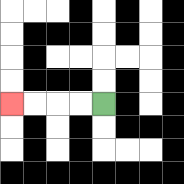{'start': '[4, 4]', 'end': '[0, 4]', 'path_directions': 'L,L,L,L', 'path_coordinates': '[[4, 4], [3, 4], [2, 4], [1, 4], [0, 4]]'}